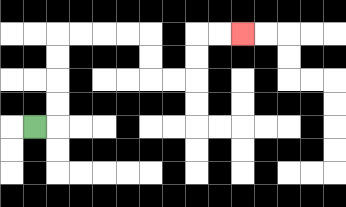{'start': '[1, 5]', 'end': '[10, 1]', 'path_directions': 'R,U,U,U,U,R,R,R,R,D,D,R,R,U,U,R,R', 'path_coordinates': '[[1, 5], [2, 5], [2, 4], [2, 3], [2, 2], [2, 1], [3, 1], [4, 1], [5, 1], [6, 1], [6, 2], [6, 3], [7, 3], [8, 3], [8, 2], [8, 1], [9, 1], [10, 1]]'}